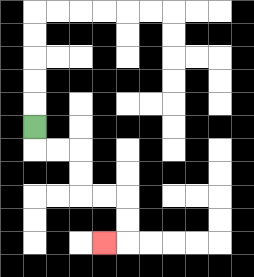{'start': '[1, 5]', 'end': '[4, 10]', 'path_directions': 'D,R,R,D,D,R,R,D,D,L', 'path_coordinates': '[[1, 5], [1, 6], [2, 6], [3, 6], [3, 7], [3, 8], [4, 8], [5, 8], [5, 9], [5, 10], [4, 10]]'}